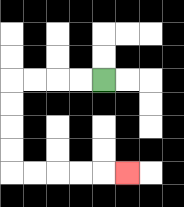{'start': '[4, 3]', 'end': '[5, 7]', 'path_directions': 'L,L,L,L,D,D,D,D,R,R,R,R,R', 'path_coordinates': '[[4, 3], [3, 3], [2, 3], [1, 3], [0, 3], [0, 4], [0, 5], [0, 6], [0, 7], [1, 7], [2, 7], [3, 7], [4, 7], [5, 7]]'}